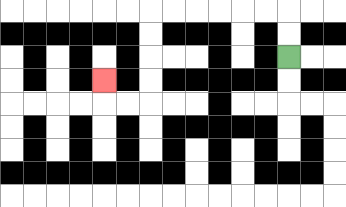{'start': '[12, 2]', 'end': '[4, 3]', 'path_directions': 'U,U,L,L,L,L,L,L,D,D,D,D,L,L,U', 'path_coordinates': '[[12, 2], [12, 1], [12, 0], [11, 0], [10, 0], [9, 0], [8, 0], [7, 0], [6, 0], [6, 1], [6, 2], [6, 3], [6, 4], [5, 4], [4, 4], [4, 3]]'}